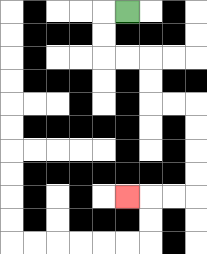{'start': '[5, 0]', 'end': '[5, 8]', 'path_directions': 'L,D,D,R,R,D,D,R,R,D,D,D,D,L,L,L', 'path_coordinates': '[[5, 0], [4, 0], [4, 1], [4, 2], [5, 2], [6, 2], [6, 3], [6, 4], [7, 4], [8, 4], [8, 5], [8, 6], [8, 7], [8, 8], [7, 8], [6, 8], [5, 8]]'}